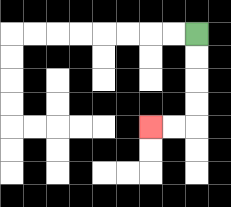{'start': '[8, 1]', 'end': '[6, 5]', 'path_directions': 'D,D,D,D,L,L', 'path_coordinates': '[[8, 1], [8, 2], [8, 3], [8, 4], [8, 5], [7, 5], [6, 5]]'}